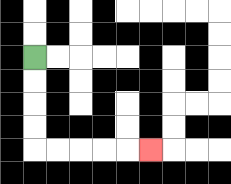{'start': '[1, 2]', 'end': '[6, 6]', 'path_directions': 'D,D,D,D,R,R,R,R,R', 'path_coordinates': '[[1, 2], [1, 3], [1, 4], [1, 5], [1, 6], [2, 6], [3, 6], [4, 6], [5, 6], [6, 6]]'}